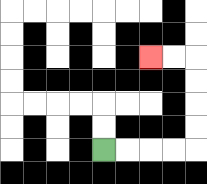{'start': '[4, 6]', 'end': '[6, 2]', 'path_directions': 'R,R,R,R,U,U,U,U,L,L', 'path_coordinates': '[[4, 6], [5, 6], [6, 6], [7, 6], [8, 6], [8, 5], [8, 4], [8, 3], [8, 2], [7, 2], [6, 2]]'}